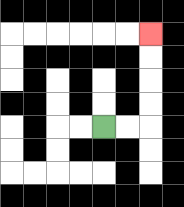{'start': '[4, 5]', 'end': '[6, 1]', 'path_directions': 'R,R,U,U,U,U', 'path_coordinates': '[[4, 5], [5, 5], [6, 5], [6, 4], [6, 3], [6, 2], [6, 1]]'}